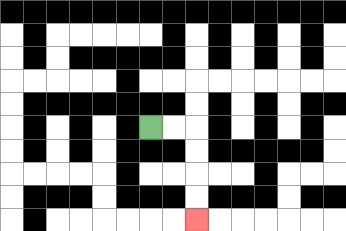{'start': '[6, 5]', 'end': '[8, 9]', 'path_directions': 'R,R,D,D,D,D', 'path_coordinates': '[[6, 5], [7, 5], [8, 5], [8, 6], [8, 7], [8, 8], [8, 9]]'}